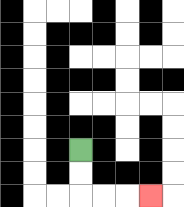{'start': '[3, 6]', 'end': '[6, 8]', 'path_directions': 'D,D,R,R,R', 'path_coordinates': '[[3, 6], [3, 7], [3, 8], [4, 8], [5, 8], [6, 8]]'}